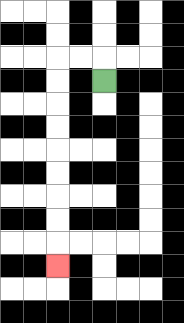{'start': '[4, 3]', 'end': '[2, 11]', 'path_directions': 'U,L,L,D,D,D,D,D,D,D,D,D', 'path_coordinates': '[[4, 3], [4, 2], [3, 2], [2, 2], [2, 3], [2, 4], [2, 5], [2, 6], [2, 7], [2, 8], [2, 9], [2, 10], [2, 11]]'}